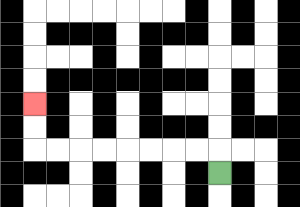{'start': '[9, 7]', 'end': '[1, 4]', 'path_directions': 'U,L,L,L,L,L,L,L,L,U,U', 'path_coordinates': '[[9, 7], [9, 6], [8, 6], [7, 6], [6, 6], [5, 6], [4, 6], [3, 6], [2, 6], [1, 6], [1, 5], [1, 4]]'}